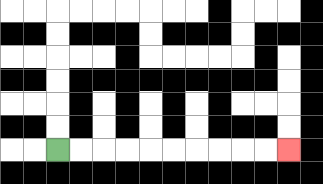{'start': '[2, 6]', 'end': '[12, 6]', 'path_directions': 'R,R,R,R,R,R,R,R,R,R', 'path_coordinates': '[[2, 6], [3, 6], [4, 6], [5, 6], [6, 6], [7, 6], [8, 6], [9, 6], [10, 6], [11, 6], [12, 6]]'}